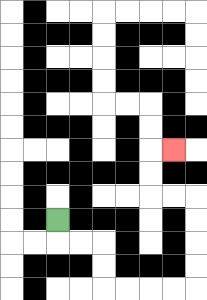{'start': '[2, 9]', 'end': '[7, 6]', 'path_directions': 'D,R,R,D,D,R,R,R,R,U,U,U,U,L,L,U,U,R', 'path_coordinates': '[[2, 9], [2, 10], [3, 10], [4, 10], [4, 11], [4, 12], [5, 12], [6, 12], [7, 12], [8, 12], [8, 11], [8, 10], [8, 9], [8, 8], [7, 8], [6, 8], [6, 7], [6, 6], [7, 6]]'}